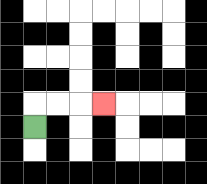{'start': '[1, 5]', 'end': '[4, 4]', 'path_directions': 'U,R,R,R', 'path_coordinates': '[[1, 5], [1, 4], [2, 4], [3, 4], [4, 4]]'}